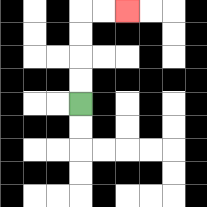{'start': '[3, 4]', 'end': '[5, 0]', 'path_directions': 'U,U,U,U,R,R', 'path_coordinates': '[[3, 4], [3, 3], [3, 2], [3, 1], [3, 0], [4, 0], [5, 0]]'}